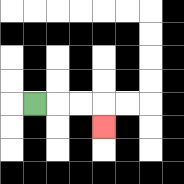{'start': '[1, 4]', 'end': '[4, 5]', 'path_directions': 'R,R,R,D', 'path_coordinates': '[[1, 4], [2, 4], [3, 4], [4, 4], [4, 5]]'}